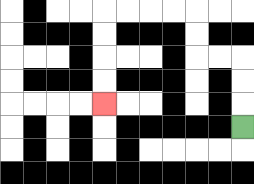{'start': '[10, 5]', 'end': '[4, 4]', 'path_directions': 'U,U,U,L,L,U,U,L,L,L,L,D,D,D,D', 'path_coordinates': '[[10, 5], [10, 4], [10, 3], [10, 2], [9, 2], [8, 2], [8, 1], [8, 0], [7, 0], [6, 0], [5, 0], [4, 0], [4, 1], [4, 2], [4, 3], [4, 4]]'}